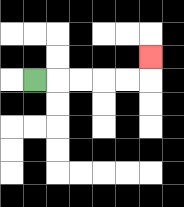{'start': '[1, 3]', 'end': '[6, 2]', 'path_directions': 'R,R,R,R,R,U', 'path_coordinates': '[[1, 3], [2, 3], [3, 3], [4, 3], [5, 3], [6, 3], [6, 2]]'}